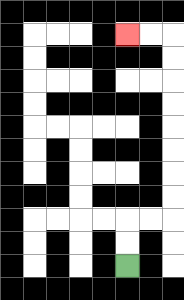{'start': '[5, 11]', 'end': '[5, 1]', 'path_directions': 'U,U,R,R,U,U,U,U,U,U,U,U,L,L', 'path_coordinates': '[[5, 11], [5, 10], [5, 9], [6, 9], [7, 9], [7, 8], [7, 7], [7, 6], [7, 5], [7, 4], [7, 3], [7, 2], [7, 1], [6, 1], [5, 1]]'}